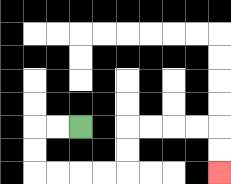{'start': '[3, 5]', 'end': '[9, 7]', 'path_directions': 'L,L,D,D,R,R,R,R,U,U,R,R,R,R,D,D', 'path_coordinates': '[[3, 5], [2, 5], [1, 5], [1, 6], [1, 7], [2, 7], [3, 7], [4, 7], [5, 7], [5, 6], [5, 5], [6, 5], [7, 5], [8, 5], [9, 5], [9, 6], [9, 7]]'}